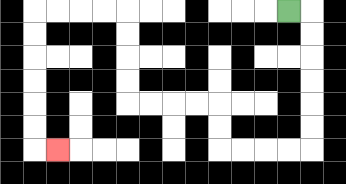{'start': '[12, 0]', 'end': '[2, 6]', 'path_directions': 'R,D,D,D,D,D,D,L,L,L,L,U,U,L,L,L,L,U,U,U,U,L,L,L,L,D,D,D,D,D,D,R', 'path_coordinates': '[[12, 0], [13, 0], [13, 1], [13, 2], [13, 3], [13, 4], [13, 5], [13, 6], [12, 6], [11, 6], [10, 6], [9, 6], [9, 5], [9, 4], [8, 4], [7, 4], [6, 4], [5, 4], [5, 3], [5, 2], [5, 1], [5, 0], [4, 0], [3, 0], [2, 0], [1, 0], [1, 1], [1, 2], [1, 3], [1, 4], [1, 5], [1, 6], [2, 6]]'}